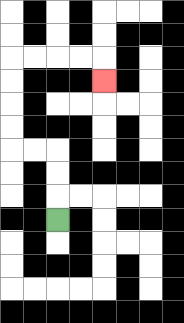{'start': '[2, 9]', 'end': '[4, 3]', 'path_directions': 'U,U,U,L,L,U,U,U,U,R,R,R,R,D', 'path_coordinates': '[[2, 9], [2, 8], [2, 7], [2, 6], [1, 6], [0, 6], [0, 5], [0, 4], [0, 3], [0, 2], [1, 2], [2, 2], [3, 2], [4, 2], [4, 3]]'}